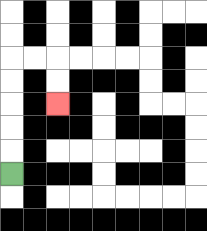{'start': '[0, 7]', 'end': '[2, 4]', 'path_directions': 'U,U,U,U,U,R,R,D,D', 'path_coordinates': '[[0, 7], [0, 6], [0, 5], [0, 4], [0, 3], [0, 2], [1, 2], [2, 2], [2, 3], [2, 4]]'}